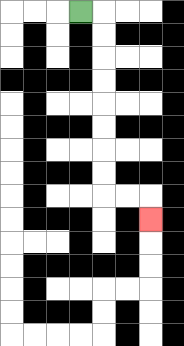{'start': '[3, 0]', 'end': '[6, 9]', 'path_directions': 'R,D,D,D,D,D,D,D,D,R,R,D', 'path_coordinates': '[[3, 0], [4, 0], [4, 1], [4, 2], [4, 3], [4, 4], [4, 5], [4, 6], [4, 7], [4, 8], [5, 8], [6, 8], [6, 9]]'}